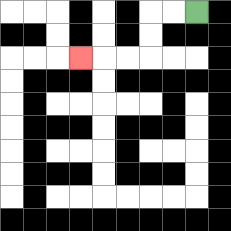{'start': '[8, 0]', 'end': '[3, 2]', 'path_directions': 'L,L,D,D,L,L,L', 'path_coordinates': '[[8, 0], [7, 0], [6, 0], [6, 1], [6, 2], [5, 2], [4, 2], [3, 2]]'}